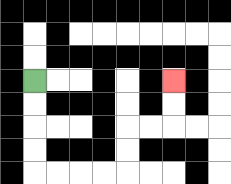{'start': '[1, 3]', 'end': '[7, 3]', 'path_directions': 'D,D,D,D,R,R,R,R,U,U,R,R,U,U', 'path_coordinates': '[[1, 3], [1, 4], [1, 5], [1, 6], [1, 7], [2, 7], [3, 7], [4, 7], [5, 7], [5, 6], [5, 5], [6, 5], [7, 5], [7, 4], [7, 3]]'}